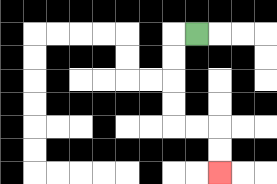{'start': '[8, 1]', 'end': '[9, 7]', 'path_directions': 'L,D,D,D,D,R,R,D,D', 'path_coordinates': '[[8, 1], [7, 1], [7, 2], [7, 3], [7, 4], [7, 5], [8, 5], [9, 5], [9, 6], [9, 7]]'}